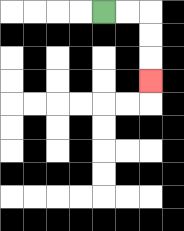{'start': '[4, 0]', 'end': '[6, 3]', 'path_directions': 'R,R,D,D,D', 'path_coordinates': '[[4, 0], [5, 0], [6, 0], [6, 1], [6, 2], [6, 3]]'}